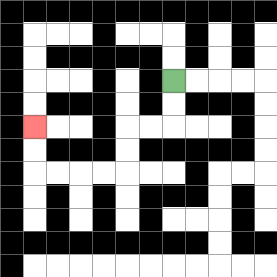{'start': '[7, 3]', 'end': '[1, 5]', 'path_directions': 'D,D,L,L,D,D,L,L,L,L,U,U', 'path_coordinates': '[[7, 3], [7, 4], [7, 5], [6, 5], [5, 5], [5, 6], [5, 7], [4, 7], [3, 7], [2, 7], [1, 7], [1, 6], [1, 5]]'}